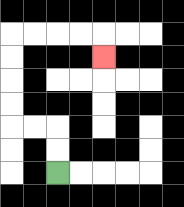{'start': '[2, 7]', 'end': '[4, 2]', 'path_directions': 'U,U,L,L,U,U,U,U,R,R,R,R,D', 'path_coordinates': '[[2, 7], [2, 6], [2, 5], [1, 5], [0, 5], [0, 4], [0, 3], [0, 2], [0, 1], [1, 1], [2, 1], [3, 1], [4, 1], [4, 2]]'}